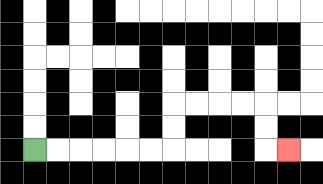{'start': '[1, 6]', 'end': '[12, 6]', 'path_directions': 'R,R,R,R,R,R,U,U,R,R,R,R,D,D,R', 'path_coordinates': '[[1, 6], [2, 6], [3, 6], [4, 6], [5, 6], [6, 6], [7, 6], [7, 5], [7, 4], [8, 4], [9, 4], [10, 4], [11, 4], [11, 5], [11, 6], [12, 6]]'}